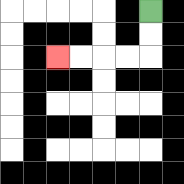{'start': '[6, 0]', 'end': '[2, 2]', 'path_directions': 'D,D,L,L,L,L', 'path_coordinates': '[[6, 0], [6, 1], [6, 2], [5, 2], [4, 2], [3, 2], [2, 2]]'}